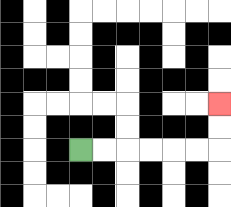{'start': '[3, 6]', 'end': '[9, 4]', 'path_directions': 'R,R,R,R,R,R,U,U', 'path_coordinates': '[[3, 6], [4, 6], [5, 6], [6, 6], [7, 6], [8, 6], [9, 6], [9, 5], [9, 4]]'}